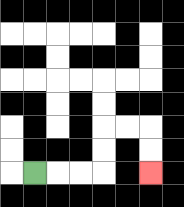{'start': '[1, 7]', 'end': '[6, 7]', 'path_directions': 'R,R,R,U,U,R,R,D,D', 'path_coordinates': '[[1, 7], [2, 7], [3, 7], [4, 7], [4, 6], [4, 5], [5, 5], [6, 5], [6, 6], [6, 7]]'}